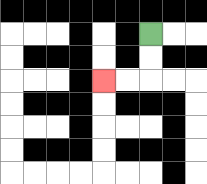{'start': '[6, 1]', 'end': '[4, 3]', 'path_directions': 'D,D,L,L', 'path_coordinates': '[[6, 1], [6, 2], [6, 3], [5, 3], [4, 3]]'}